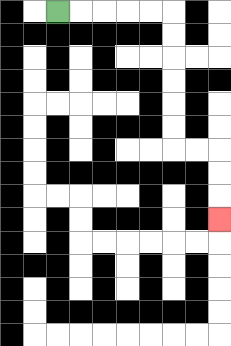{'start': '[2, 0]', 'end': '[9, 9]', 'path_directions': 'R,R,R,R,R,D,D,D,D,D,D,R,R,D,D,D', 'path_coordinates': '[[2, 0], [3, 0], [4, 0], [5, 0], [6, 0], [7, 0], [7, 1], [7, 2], [7, 3], [7, 4], [7, 5], [7, 6], [8, 6], [9, 6], [9, 7], [9, 8], [9, 9]]'}